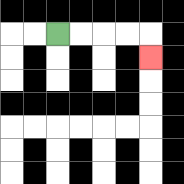{'start': '[2, 1]', 'end': '[6, 2]', 'path_directions': 'R,R,R,R,D', 'path_coordinates': '[[2, 1], [3, 1], [4, 1], [5, 1], [6, 1], [6, 2]]'}